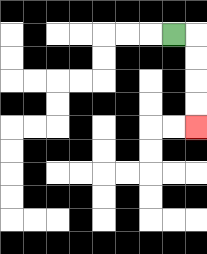{'start': '[7, 1]', 'end': '[8, 5]', 'path_directions': 'R,D,D,D,D', 'path_coordinates': '[[7, 1], [8, 1], [8, 2], [8, 3], [8, 4], [8, 5]]'}